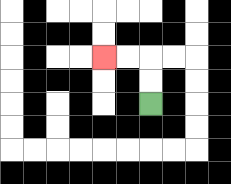{'start': '[6, 4]', 'end': '[4, 2]', 'path_directions': 'U,U,L,L', 'path_coordinates': '[[6, 4], [6, 3], [6, 2], [5, 2], [4, 2]]'}